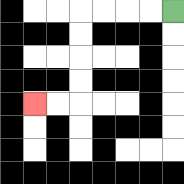{'start': '[7, 0]', 'end': '[1, 4]', 'path_directions': 'L,L,L,L,D,D,D,D,L,L', 'path_coordinates': '[[7, 0], [6, 0], [5, 0], [4, 0], [3, 0], [3, 1], [3, 2], [3, 3], [3, 4], [2, 4], [1, 4]]'}